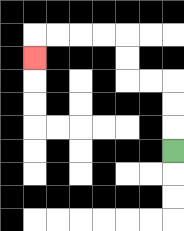{'start': '[7, 6]', 'end': '[1, 2]', 'path_directions': 'U,U,U,L,L,U,U,L,L,L,L,D', 'path_coordinates': '[[7, 6], [7, 5], [7, 4], [7, 3], [6, 3], [5, 3], [5, 2], [5, 1], [4, 1], [3, 1], [2, 1], [1, 1], [1, 2]]'}